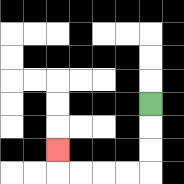{'start': '[6, 4]', 'end': '[2, 6]', 'path_directions': 'D,D,D,L,L,L,L,U', 'path_coordinates': '[[6, 4], [6, 5], [6, 6], [6, 7], [5, 7], [4, 7], [3, 7], [2, 7], [2, 6]]'}